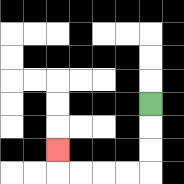{'start': '[6, 4]', 'end': '[2, 6]', 'path_directions': 'D,D,D,L,L,L,L,U', 'path_coordinates': '[[6, 4], [6, 5], [6, 6], [6, 7], [5, 7], [4, 7], [3, 7], [2, 7], [2, 6]]'}